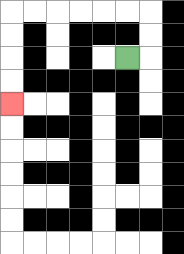{'start': '[5, 2]', 'end': '[0, 4]', 'path_directions': 'R,U,U,L,L,L,L,L,L,D,D,D,D', 'path_coordinates': '[[5, 2], [6, 2], [6, 1], [6, 0], [5, 0], [4, 0], [3, 0], [2, 0], [1, 0], [0, 0], [0, 1], [0, 2], [0, 3], [0, 4]]'}